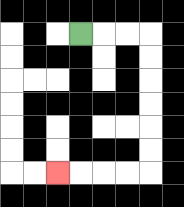{'start': '[3, 1]', 'end': '[2, 7]', 'path_directions': 'R,R,R,D,D,D,D,D,D,L,L,L,L', 'path_coordinates': '[[3, 1], [4, 1], [5, 1], [6, 1], [6, 2], [6, 3], [6, 4], [6, 5], [6, 6], [6, 7], [5, 7], [4, 7], [3, 7], [2, 7]]'}